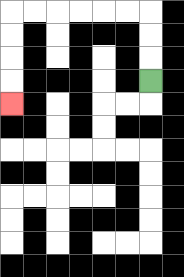{'start': '[6, 3]', 'end': '[0, 4]', 'path_directions': 'U,U,U,L,L,L,L,L,L,D,D,D,D', 'path_coordinates': '[[6, 3], [6, 2], [6, 1], [6, 0], [5, 0], [4, 0], [3, 0], [2, 0], [1, 0], [0, 0], [0, 1], [0, 2], [0, 3], [0, 4]]'}